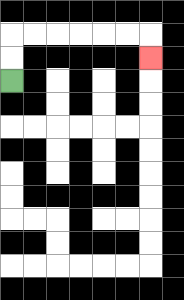{'start': '[0, 3]', 'end': '[6, 2]', 'path_directions': 'U,U,R,R,R,R,R,R,D', 'path_coordinates': '[[0, 3], [0, 2], [0, 1], [1, 1], [2, 1], [3, 1], [4, 1], [5, 1], [6, 1], [6, 2]]'}